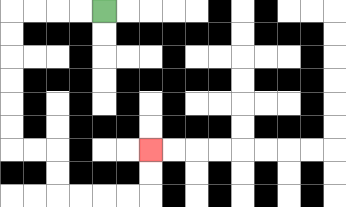{'start': '[4, 0]', 'end': '[6, 6]', 'path_directions': 'L,L,L,L,D,D,D,D,D,D,R,R,D,D,R,R,R,R,U,U', 'path_coordinates': '[[4, 0], [3, 0], [2, 0], [1, 0], [0, 0], [0, 1], [0, 2], [0, 3], [0, 4], [0, 5], [0, 6], [1, 6], [2, 6], [2, 7], [2, 8], [3, 8], [4, 8], [5, 8], [6, 8], [6, 7], [6, 6]]'}